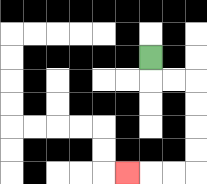{'start': '[6, 2]', 'end': '[5, 7]', 'path_directions': 'D,R,R,D,D,D,D,L,L,L', 'path_coordinates': '[[6, 2], [6, 3], [7, 3], [8, 3], [8, 4], [8, 5], [8, 6], [8, 7], [7, 7], [6, 7], [5, 7]]'}